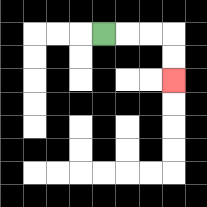{'start': '[4, 1]', 'end': '[7, 3]', 'path_directions': 'R,R,R,D,D', 'path_coordinates': '[[4, 1], [5, 1], [6, 1], [7, 1], [7, 2], [7, 3]]'}